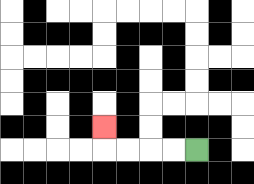{'start': '[8, 6]', 'end': '[4, 5]', 'path_directions': 'L,L,L,L,U', 'path_coordinates': '[[8, 6], [7, 6], [6, 6], [5, 6], [4, 6], [4, 5]]'}